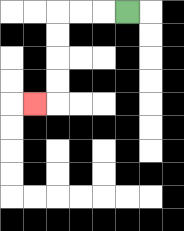{'start': '[5, 0]', 'end': '[1, 4]', 'path_directions': 'L,L,L,D,D,D,D,L', 'path_coordinates': '[[5, 0], [4, 0], [3, 0], [2, 0], [2, 1], [2, 2], [2, 3], [2, 4], [1, 4]]'}